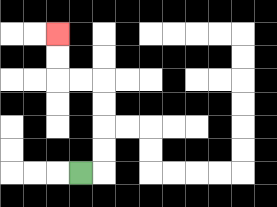{'start': '[3, 7]', 'end': '[2, 1]', 'path_directions': 'R,U,U,U,U,L,L,U,U', 'path_coordinates': '[[3, 7], [4, 7], [4, 6], [4, 5], [4, 4], [4, 3], [3, 3], [2, 3], [2, 2], [2, 1]]'}